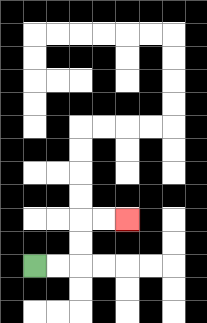{'start': '[1, 11]', 'end': '[5, 9]', 'path_directions': 'R,R,U,U,R,R', 'path_coordinates': '[[1, 11], [2, 11], [3, 11], [3, 10], [3, 9], [4, 9], [5, 9]]'}